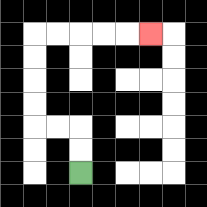{'start': '[3, 7]', 'end': '[6, 1]', 'path_directions': 'U,U,L,L,U,U,U,U,R,R,R,R,R', 'path_coordinates': '[[3, 7], [3, 6], [3, 5], [2, 5], [1, 5], [1, 4], [1, 3], [1, 2], [1, 1], [2, 1], [3, 1], [4, 1], [5, 1], [6, 1]]'}